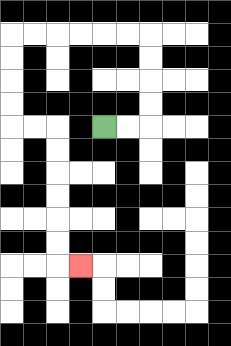{'start': '[4, 5]', 'end': '[3, 11]', 'path_directions': 'R,R,U,U,U,U,L,L,L,L,L,L,D,D,D,D,R,R,D,D,D,D,D,D,R', 'path_coordinates': '[[4, 5], [5, 5], [6, 5], [6, 4], [6, 3], [6, 2], [6, 1], [5, 1], [4, 1], [3, 1], [2, 1], [1, 1], [0, 1], [0, 2], [0, 3], [0, 4], [0, 5], [1, 5], [2, 5], [2, 6], [2, 7], [2, 8], [2, 9], [2, 10], [2, 11], [3, 11]]'}